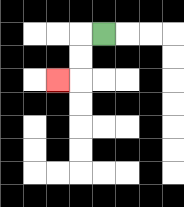{'start': '[4, 1]', 'end': '[2, 3]', 'path_directions': 'L,D,D,L', 'path_coordinates': '[[4, 1], [3, 1], [3, 2], [3, 3], [2, 3]]'}